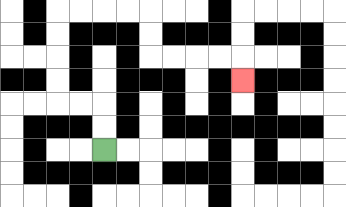{'start': '[4, 6]', 'end': '[10, 3]', 'path_directions': 'U,U,L,L,U,U,U,U,R,R,R,R,D,D,R,R,R,R,D', 'path_coordinates': '[[4, 6], [4, 5], [4, 4], [3, 4], [2, 4], [2, 3], [2, 2], [2, 1], [2, 0], [3, 0], [4, 0], [5, 0], [6, 0], [6, 1], [6, 2], [7, 2], [8, 2], [9, 2], [10, 2], [10, 3]]'}